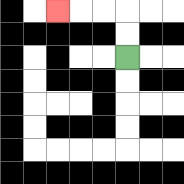{'start': '[5, 2]', 'end': '[2, 0]', 'path_directions': 'U,U,L,L,L', 'path_coordinates': '[[5, 2], [5, 1], [5, 0], [4, 0], [3, 0], [2, 0]]'}